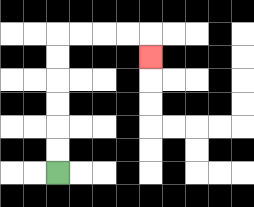{'start': '[2, 7]', 'end': '[6, 2]', 'path_directions': 'U,U,U,U,U,U,R,R,R,R,D', 'path_coordinates': '[[2, 7], [2, 6], [2, 5], [2, 4], [2, 3], [2, 2], [2, 1], [3, 1], [4, 1], [5, 1], [6, 1], [6, 2]]'}